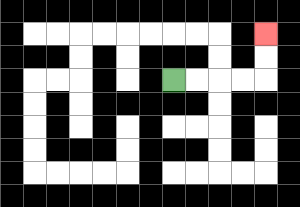{'start': '[7, 3]', 'end': '[11, 1]', 'path_directions': 'R,R,R,R,U,U', 'path_coordinates': '[[7, 3], [8, 3], [9, 3], [10, 3], [11, 3], [11, 2], [11, 1]]'}